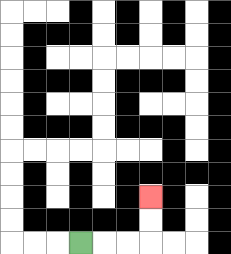{'start': '[3, 10]', 'end': '[6, 8]', 'path_directions': 'R,R,R,U,U', 'path_coordinates': '[[3, 10], [4, 10], [5, 10], [6, 10], [6, 9], [6, 8]]'}